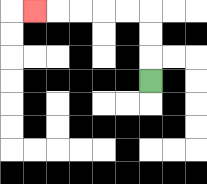{'start': '[6, 3]', 'end': '[1, 0]', 'path_directions': 'U,U,U,L,L,L,L,L', 'path_coordinates': '[[6, 3], [6, 2], [6, 1], [6, 0], [5, 0], [4, 0], [3, 0], [2, 0], [1, 0]]'}